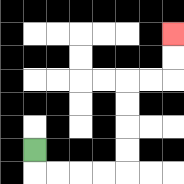{'start': '[1, 6]', 'end': '[7, 1]', 'path_directions': 'D,R,R,R,R,U,U,U,U,R,R,U,U', 'path_coordinates': '[[1, 6], [1, 7], [2, 7], [3, 7], [4, 7], [5, 7], [5, 6], [5, 5], [5, 4], [5, 3], [6, 3], [7, 3], [7, 2], [7, 1]]'}